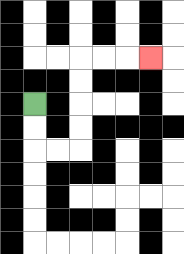{'start': '[1, 4]', 'end': '[6, 2]', 'path_directions': 'D,D,R,R,U,U,U,U,R,R,R', 'path_coordinates': '[[1, 4], [1, 5], [1, 6], [2, 6], [3, 6], [3, 5], [3, 4], [3, 3], [3, 2], [4, 2], [5, 2], [6, 2]]'}